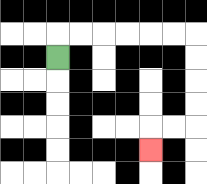{'start': '[2, 2]', 'end': '[6, 6]', 'path_directions': 'U,R,R,R,R,R,R,D,D,D,D,L,L,D', 'path_coordinates': '[[2, 2], [2, 1], [3, 1], [4, 1], [5, 1], [6, 1], [7, 1], [8, 1], [8, 2], [8, 3], [8, 4], [8, 5], [7, 5], [6, 5], [6, 6]]'}